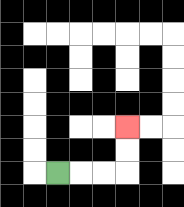{'start': '[2, 7]', 'end': '[5, 5]', 'path_directions': 'R,R,R,U,U', 'path_coordinates': '[[2, 7], [3, 7], [4, 7], [5, 7], [5, 6], [5, 5]]'}